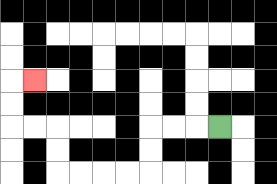{'start': '[9, 5]', 'end': '[1, 3]', 'path_directions': 'L,L,L,D,D,L,L,L,L,U,U,L,L,U,U,R', 'path_coordinates': '[[9, 5], [8, 5], [7, 5], [6, 5], [6, 6], [6, 7], [5, 7], [4, 7], [3, 7], [2, 7], [2, 6], [2, 5], [1, 5], [0, 5], [0, 4], [0, 3], [1, 3]]'}